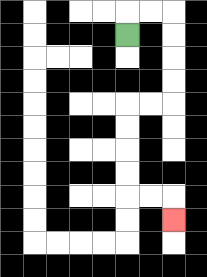{'start': '[5, 1]', 'end': '[7, 9]', 'path_directions': 'U,R,R,D,D,D,D,L,L,D,D,D,D,R,R,D', 'path_coordinates': '[[5, 1], [5, 0], [6, 0], [7, 0], [7, 1], [7, 2], [7, 3], [7, 4], [6, 4], [5, 4], [5, 5], [5, 6], [5, 7], [5, 8], [6, 8], [7, 8], [7, 9]]'}